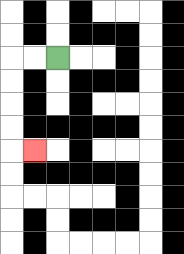{'start': '[2, 2]', 'end': '[1, 6]', 'path_directions': 'L,L,D,D,D,D,R', 'path_coordinates': '[[2, 2], [1, 2], [0, 2], [0, 3], [0, 4], [0, 5], [0, 6], [1, 6]]'}